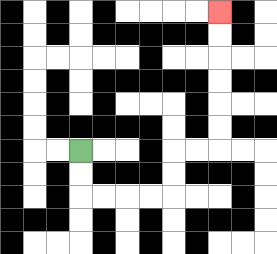{'start': '[3, 6]', 'end': '[9, 0]', 'path_directions': 'D,D,R,R,R,R,U,U,R,R,U,U,U,U,U,U', 'path_coordinates': '[[3, 6], [3, 7], [3, 8], [4, 8], [5, 8], [6, 8], [7, 8], [7, 7], [7, 6], [8, 6], [9, 6], [9, 5], [9, 4], [9, 3], [9, 2], [9, 1], [9, 0]]'}